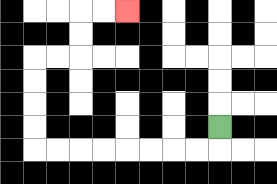{'start': '[9, 5]', 'end': '[5, 0]', 'path_directions': 'D,L,L,L,L,L,L,L,L,U,U,U,U,R,R,U,U,R,R', 'path_coordinates': '[[9, 5], [9, 6], [8, 6], [7, 6], [6, 6], [5, 6], [4, 6], [3, 6], [2, 6], [1, 6], [1, 5], [1, 4], [1, 3], [1, 2], [2, 2], [3, 2], [3, 1], [3, 0], [4, 0], [5, 0]]'}